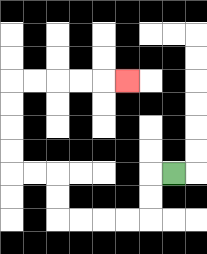{'start': '[7, 7]', 'end': '[5, 3]', 'path_directions': 'L,D,D,L,L,L,L,U,U,L,L,U,U,U,U,R,R,R,R,R', 'path_coordinates': '[[7, 7], [6, 7], [6, 8], [6, 9], [5, 9], [4, 9], [3, 9], [2, 9], [2, 8], [2, 7], [1, 7], [0, 7], [0, 6], [0, 5], [0, 4], [0, 3], [1, 3], [2, 3], [3, 3], [4, 3], [5, 3]]'}